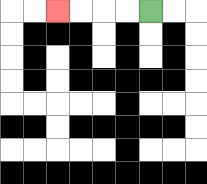{'start': '[6, 0]', 'end': '[2, 0]', 'path_directions': 'L,L,L,L', 'path_coordinates': '[[6, 0], [5, 0], [4, 0], [3, 0], [2, 0]]'}